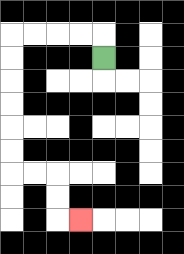{'start': '[4, 2]', 'end': '[3, 9]', 'path_directions': 'U,L,L,L,L,D,D,D,D,D,D,R,R,D,D,R', 'path_coordinates': '[[4, 2], [4, 1], [3, 1], [2, 1], [1, 1], [0, 1], [0, 2], [0, 3], [0, 4], [0, 5], [0, 6], [0, 7], [1, 7], [2, 7], [2, 8], [2, 9], [3, 9]]'}